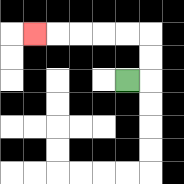{'start': '[5, 3]', 'end': '[1, 1]', 'path_directions': 'R,U,U,L,L,L,L,L', 'path_coordinates': '[[5, 3], [6, 3], [6, 2], [6, 1], [5, 1], [4, 1], [3, 1], [2, 1], [1, 1]]'}